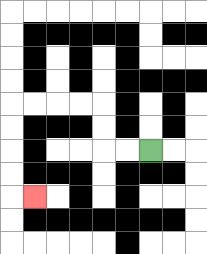{'start': '[6, 6]', 'end': '[1, 8]', 'path_directions': 'L,L,U,U,L,L,L,L,D,D,D,D,R', 'path_coordinates': '[[6, 6], [5, 6], [4, 6], [4, 5], [4, 4], [3, 4], [2, 4], [1, 4], [0, 4], [0, 5], [0, 6], [0, 7], [0, 8], [1, 8]]'}